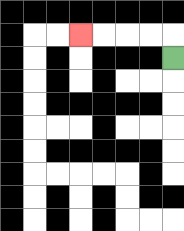{'start': '[7, 2]', 'end': '[3, 1]', 'path_directions': 'U,L,L,L,L', 'path_coordinates': '[[7, 2], [7, 1], [6, 1], [5, 1], [4, 1], [3, 1]]'}